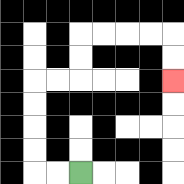{'start': '[3, 7]', 'end': '[7, 3]', 'path_directions': 'L,L,U,U,U,U,R,R,U,U,R,R,R,R,D,D', 'path_coordinates': '[[3, 7], [2, 7], [1, 7], [1, 6], [1, 5], [1, 4], [1, 3], [2, 3], [3, 3], [3, 2], [3, 1], [4, 1], [5, 1], [6, 1], [7, 1], [7, 2], [7, 3]]'}